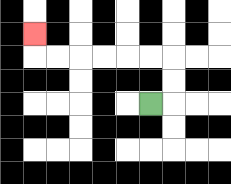{'start': '[6, 4]', 'end': '[1, 1]', 'path_directions': 'R,U,U,L,L,L,L,L,L,U', 'path_coordinates': '[[6, 4], [7, 4], [7, 3], [7, 2], [6, 2], [5, 2], [4, 2], [3, 2], [2, 2], [1, 2], [1, 1]]'}